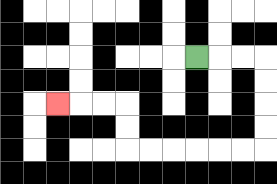{'start': '[8, 2]', 'end': '[2, 4]', 'path_directions': 'R,R,R,D,D,D,D,L,L,L,L,L,L,U,U,L,L,L', 'path_coordinates': '[[8, 2], [9, 2], [10, 2], [11, 2], [11, 3], [11, 4], [11, 5], [11, 6], [10, 6], [9, 6], [8, 6], [7, 6], [6, 6], [5, 6], [5, 5], [5, 4], [4, 4], [3, 4], [2, 4]]'}